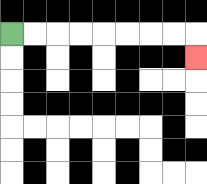{'start': '[0, 1]', 'end': '[8, 2]', 'path_directions': 'R,R,R,R,R,R,R,R,D', 'path_coordinates': '[[0, 1], [1, 1], [2, 1], [3, 1], [4, 1], [5, 1], [6, 1], [7, 1], [8, 1], [8, 2]]'}